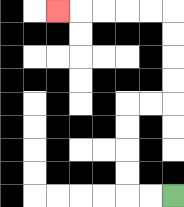{'start': '[7, 8]', 'end': '[2, 0]', 'path_directions': 'L,L,U,U,U,U,R,R,U,U,U,U,L,L,L,L,L', 'path_coordinates': '[[7, 8], [6, 8], [5, 8], [5, 7], [5, 6], [5, 5], [5, 4], [6, 4], [7, 4], [7, 3], [7, 2], [7, 1], [7, 0], [6, 0], [5, 0], [4, 0], [3, 0], [2, 0]]'}